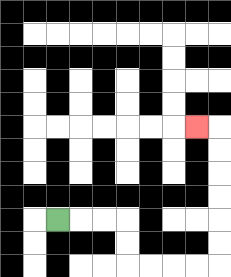{'start': '[2, 9]', 'end': '[8, 5]', 'path_directions': 'R,R,R,D,D,R,R,R,R,U,U,U,U,U,U,L', 'path_coordinates': '[[2, 9], [3, 9], [4, 9], [5, 9], [5, 10], [5, 11], [6, 11], [7, 11], [8, 11], [9, 11], [9, 10], [9, 9], [9, 8], [9, 7], [9, 6], [9, 5], [8, 5]]'}